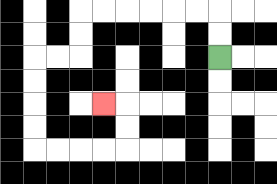{'start': '[9, 2]', 'end': '[4, 4]', 'path_directions': 'U,U,L,L,L,L,L,L,D,D,L,L,D,D,D,D,R,R,R,R,U,U,L', 'path_coordinates': '[[9, 2], [9, 1], [9, 0], [8, 0], [7, 0], [6, 0], [5, 0], [4, 0], [3, 0], [3, 1], [3, 2], [2, 2], [1, 2], [1, 3], [1, 4], [1, 5], [1, 6], [2, 6], [3, 6], [4, 6], [5, 6], [5, 5], [5, 4], [4, 4]]'}